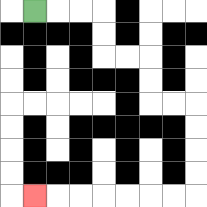{'start': '[1, 0]', 'end': '[1, 8]', 'path_directions': 'R,R,R,D,D,R,R,D,D,R,R,D,D,D,D,L,L,L,L,L,L,L', 'path_coordinates': '[[1, 0], [2, 0], [3, 0], [4, 0], [4, 1], [4, 2], [5, 2], [6, 2], [6, 3], [6, 4], [7, 4], [8, 4], [8, 5], [8, 6], [8, 7], [8, 8], [7, 8], [6, 8], [5, 8], [4, 8], [3, 8], [2, 8], [1, 8]]'}